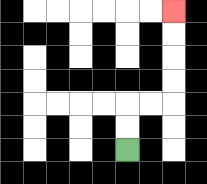{'start': '[5, 6]', 'end': '[7, 0]', 'path_directions': 'U,U,R,R,U,U,U,U', 'path_coordinates': '[[5, 6], [5, 5], [5, 4], [6, 4], [7, 4], [7, 3], [7, 2], [7, 1], [7, 0]]'}